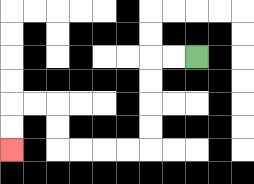{'start': '[8, 2]', 'end': '[0, 6]', 'path_directions': 'L,L,D,D,D,D,L,L,L,L,U,U,L,L,D,D', 'path_coordinates': '[[8, 2], [7, 2], [6, 2], [6, 3], [6, 4], [6, 5], [6, 6], [5, 6], [4, 6], [3, 6], [2, 6], [2, 5], [2, 4], [1, 4], [0, 4], [0, 5], [0, 6]]'}